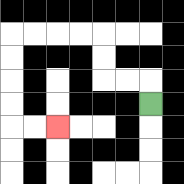{'start': '[6, 4]', 'end': '[2, 5]', 'path_directions': 'U,L,L,U,U,L,L,L,L,D,D,D,D,R,R', 'path_coordinates': '[[6, 4], [6, 3], [5, 3], [4, 3], [4, 2], [4, 1], [3, 1], [2, 1], [1, 1], [0, 1], [0, 2], [0, 3], [0, 4], [0, 5], [1, 5], [2, 5]]'}